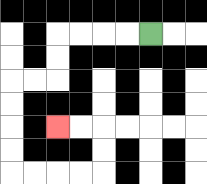{'start': '[6, 1]', 'end': '[2, 5]', 'path_directions': 'L,L,L,L,D,D,L,L,D,D,D,D,R,R,R,R,U,U,L,L', 'path_coordinates': '[[6, 1], [5, 1], [4, 1], [3, 1], [2, 1], [2, 2], [2, 3], [1, 3], [0, 3], [0, 4], [0, 5], [0, 6], [0, 7], [1, 7], [2, 7], [3, 7], [4, 7], [4, 6], [4, 5], [3, 5], [2, 5]]'}